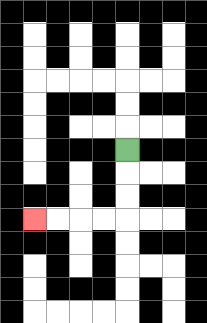{'start': '[5, 6]', 'end': '[1, 9]', 'path_directions': 'D,D,D,L,L,L,L', 'path_coordinates': '[[5, 6], [5, 7], [5, 8], [5, 9], [4, 9], [3, 9], [2, 9], [1, 9]]'}